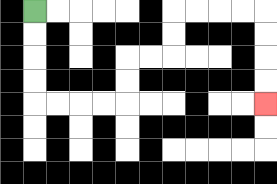{'start': '[1, 0]', 'end': '[11, 4]', 'path_directions': 'D,D,D,D,R,R,R,R,U,U,R,R,U,U,R,R,R,R,D,D,D,D', 'path_coordinates': '[[1, 0], [1, 1], [1, 2], [1, 3], [1, 4], [2, 4], [3, 4], [4, 4], [5, 4], [5, 3], [5, 2], [6, 2], [7, 2], [7, 1], [7, 0], [8, 0], [9, 0], [10, 0], [11, 0], [11, 1], [11, 2], [11, 3], [11, 4]]'}